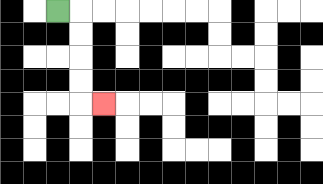{'start': '[2, 0]', 'end': '[4, 4]', 'path_directions': 'R,D,D,D,D,R', 'path_coordinates': '[[2, 0], [3, 0], [3, 1], [3, 2], [3, 3], [3, 4], [4, 4]]'}